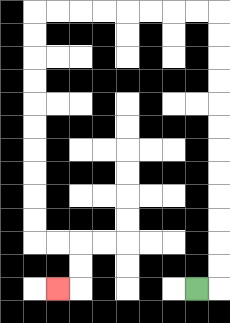{'start': '[8, 12]', 'end': '[2, 12]', 'path_directions': 'R,U,U,U,U,U,U,U,U,U,U,U,U,L,L,L,L,L,L,L,L,D,D,D,D,D,D,D,D,D,D,R,R,D,D,L', 'path_coordinates': '[[8, 12], [9, 12], [9, 11], [9, 10], [9, 9], [9, 8], [9, 7], [9, 6], [9, 5], [9, 4], [9, 3], [9, 2], [9, 1], [9, 0], [8, 0], [7, 0], [6, 0], [5, 0], [4, 0], [3, 0], [2, 0], [1, 0], [1, 1], [1, 2], [1, 3], [1, 4], [1, 5], [1, 6], [1, 7], [1, 8], [1, 9], [1, 10], [2, 10], [3, 10], [3, 11], [3, 12], [2, 12]]'}